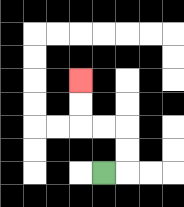{'start': '[4, 7]', 'end': '[3, 3]', 'path_directions': 'R,U,U,L,L,U,U', 'path_coordinates': '[[4, 7], [5, 7], [5, 6], [5, 5], [4, 5], [3, 5], [3, 4], [3, 3]]'}